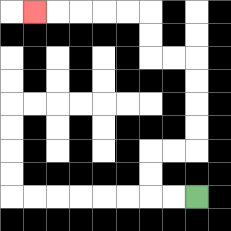{'start': '[8, 8]', 'end': '[1, 0]', 'path_directions': 'L,L,U,U,R,R,U,U,U,U,L,L,U,U,L,L,L,L,L', 'path_coordinates': '[[8, 8], [7, 8], [6, 8], [6, 7], [6, 6], [7, 6], [8, 6], [8, 5], [8, 4], [8, 3], [8, 2], [7, 2], [6, 2], [6, 1], [6, 0], [5, 0], [4, 0], [3, 0], [2, 0], [1, 0]]'}